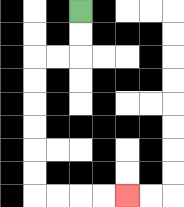{'start': '[3, 0]', 'end': '[5, 8]', 'path_directions': 'D,D,L,L,D,D,D,D,D,D,R,R,R,R', 'path_coordinates': '[[3, 0], [3, 1], [3, 2], [2, 2], [1, 2], [1, 3], [1, 4], [1, 5], [1, 6], [1, 7], [1, 8], [2, 8], [3, 8], [4, 8], [5, 8]]'}